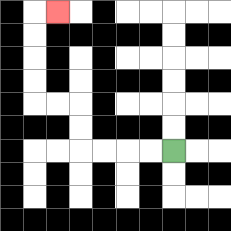{'start': '[7, 6]', 'end': '[2, 0]', 'path_directions': 'L,L,L,L,U,U,L,L,U,U,U,U,R', 'path_coordinates': '[[7, 6], [6, 6], [5, 6], [4, 6], [3, 6], [3, 5], [3, 4], [2, 4], [1, 4], [1, 3], [1, 2], [1, 1], [1, 0], [2, 0]]'}